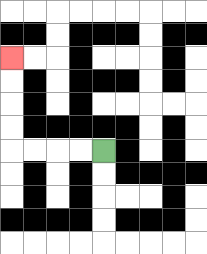{'start': '[4, 6]', 'end': '[0, 2]', 'path_directions': 'L,L,L,L,U,U,U,U', 'path_coordinates': '[[4, 6], [3, 6], [2, 6], [1, 6], [0, 6], [0, 5], [0, 4], [0, 3], [0, 2]]'}